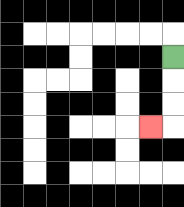{'start': '[7, 2]', 'end': '[6, 5]', 'path_directions': 'D,D,D,L', 'path_coordinates': '[[7, 2], [7, 3], [7, 4], [7, 5], [6, 5]]'}